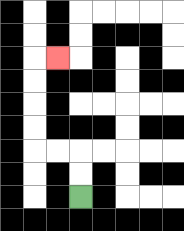{'start': '[3, 8]', 'end': '[2, 2]', 'path_directions': 'U,U,L,L,U,U,U,U,R', 'path_coordinates': '[[3, 8], [3, 7], [3, 6], [2, 6], [1, 6], [1, 5], [1, 4], [1, 3], [1, 2], [2, 2]]'}